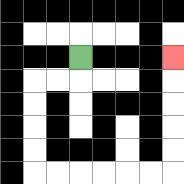{'start': '[3, 2]', 'end': '[7, 2]', 'path_directions': 'D,L,L,D,D,D,D,R,R,R,R,R,R,U,U,U,U,U', 'path_coordinates': '[[3, 2], [3, 3], [2, 3], [1, 3], [1, 4], [1, 5], [1, 6], [1, 7], [2, 7], [3, 7], [4, 7], [5, 7], [6, 7], [7, 7], [7, 6], [7, 5], [7, 4], [7, 3], [7, 2]]'}